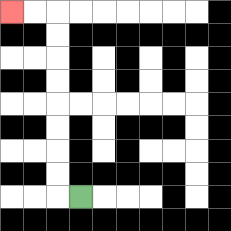{'start': '[3, 8]', 'end': '[0, 0]', 'path_directions': 'L,U,U,U,U,U,U,U,U,L,L', 'path_coordinates': '[[3, 8], [2, 8], [2, 7], [2, 6], [2, 5], [2, 4], [2, 3], [2, 2], [2, 1], [2, 0], [1, 0], [0, 0]]'}